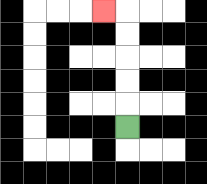{'start': '[5, 5]', 'end': '[4, 0]', 'path_directions': 'U,U,U,U,U,L', 'path_coordinates': '[[5, 5], [5, 4], [5, 3], [5, 2], [5, 1], [5, 0], [4, 0]]'}